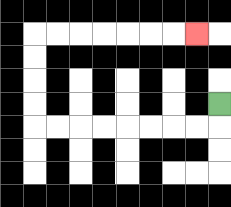{'start': '[9, 4]', 'end': '[8, 1]', 'path_directions': 'D,L,L,L,L,L,L,L,L,U,U,U,U,R,R,R,R,R,R,R', 'path_coordinates': '[[9, 4], [9, 5], [8, 5], [7, 5], [6, 5], [5, 5], [4, 5], [3, 5], [2, 5], [1, 5], [1, 4], [1, 3], [1, 2], [1, 1], [2, 1], [3, 1], [4, 1], [5, 1], [6, 1], [7, 1], [8, 1]]'}